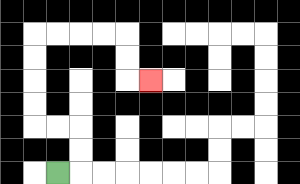{'start': '[2, 7]', 'end': '[6, 3]', 'path_directions': 'R,U,U,L,L,U,U,U,U,R,R,R,R,D,D,R', 'path_coordinates': '[[2, 7], [3, 7], [3, 6], [3, 5], [2, 5], [1, 5], [1, 4], [1, 3], [1, 2], [1, 1], [2, 1], [3, 1], [4, 1], [5, 1], [5, 2], [5, 3], [6, 3]]'}